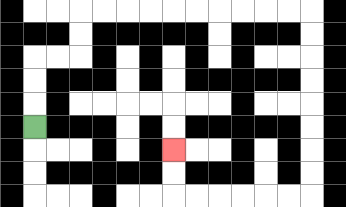{'start': '[1, 5]', 'end': '[7, 6]', 'path_directions': 'U,U,U,R,R,U,U,R,R,R,R,R,R,R,R,R,R,D,D,D,D,D,D,D,D,L,L,L,L,L,L,U,U', 'path_coordinates': '[[1, 5], [1, 4], [1, 3], [1, 2], [2, 2], [3, 2], [3, 1], [3, 0], [4, 0], [5, 0], [6, 0], [7, 0], [8, 0], [9, 0], [10, 0], [11, 0], [12, 0], [13, 0], [13, 1], [13, 2], [13, 3], [13, 4], [13, 5], [13, 6], [13, 7], [13, 8], [12, 8], [11, 8], [10, 8], [9, 8], [8, 8], [7, 8], [7, 7], [7, 6]]'}